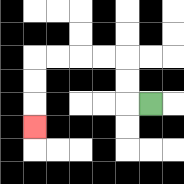{'start': '[6, 4]', 'end': '[1, 5]', 'path_directions': 'L,U,U,L,L,L,L,D,D,D', 'path_coordinates': '[[6, 4], [5, 4], [5, 3], [5, 2], [4, 2], [3, 2], [2, 2], [1, 2], [1, 3], [1, 4], [1, 5]]'}